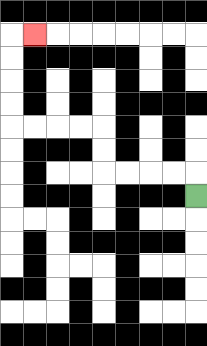{'start': '[8, 8]', 'end': '[1, 1]', 'path_directions': 'U,L,L,L,L,U,U,L,L,L,L,U,U,U,U,R', 'path_coordinates': '[[8, 8], [8, 7], [7, 7], [6, 7], [5, 7], [4, 7], [4, 6], [4, 5], [3, 5], [2, 5], [1, 5], [0, 5], [0, 4], [0, 3], [0, 2], [0, 1], [1, 1]]'}